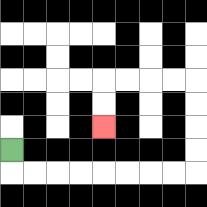{'start': '[0, 6]', 'end': '[4, 5]', 'path_directions': 'D,R,R,R,R,R,R,R,R,U,U,U,U,L,L,L,L,D,D', 'path_coordinates': '[[0, 6], [0, 7], [1, 7], [2, 7], [3, 7], [4, 7], [5, 7], [6, 7], [7, 7], [8, 7], [8, 6], [8, 5], [8, 4], [8, 3], [7, 3], [6, 3], [5, 3], [4, 3], [4, 4], [4, 5]]'}